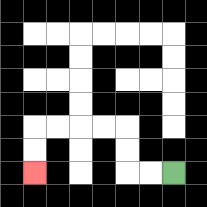{'start': '[7, 7]', 'end': '[1, 7]', 'path_directions': 'L,L,U,U,L,L,L,L,D,D', 'path_coordinates': '[[7, 7], [6, 7], [5, 7], [5, 6], [5, 5], [4, 5], [3, 5], [2, 5], [1, 5], [1, 6], [1, 7]]'}